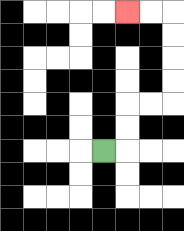{'start': '[4, 6]', 'end': '[5, 0]', 'path_directions': 'R,U,U,R,R,U,U,U,U,L,L', 'path_coordinates': '[[4, 6], [5, 6], [5, 5], [5, 4], [6, 4], [7, 4], [7, 3], [7, 2], [7, 1], [7, 0], [6, 0], [5, 0]]'}